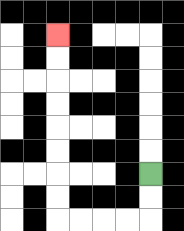{'start': '[6, 7]', 'end': '[2, 1]', 'path_directions': 'D,D,L,L,L,L,U,U,U,U,U,U,U,U', 'path_coordinates': '[[6, 7], [6, 8], [6, 9], [5, 9], [4, 9], [3, 9], [2, 9], [2, 8], [2, 7], [2, 6], [2, 5], [2, 4], [2, 3], [2, 2], [2, 1]]'}